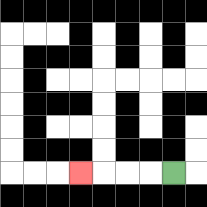{'start': '[7, 7]', 'end': '[3, 7]', 'path_directions': 'L,L,L,L', 'path_coordinates': '[[7, 7], [6, 7], [5, 7], [4, 7], [3, 7]]'}